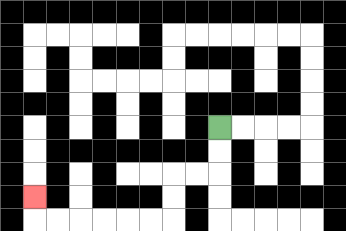{'start': '[9, 5]', 'end': '[1, 8]', 'path_directions': 'D,D,L,L,D,D,L,L,L,L,L,L,U', 'path_coordinates': '[[9, 5], [9, 6], [9, 7], [8, 7], [7, 7], [7, 8], [7, 9], [6, 9], [5, 9], [4, 9], [3, 9], [2, 9], [1, 9], [1, 8]]'}